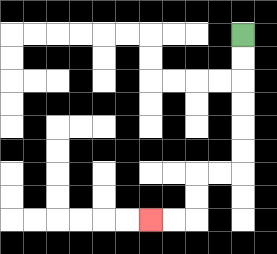{'start': '[10, 1]', 'end': '[6, 9]', 'path_directions': 'D,D,D,D,D,D,L,L,D,D,L,L', 'path_coordinates': '[[10, 1], [10, 2], [10, 3], [10, 4], [10, 5], [10, 6], [10, 7], [9, 7], [8, 7], [8, 8], [8, 9], [7, 9], [6, 9]]'}